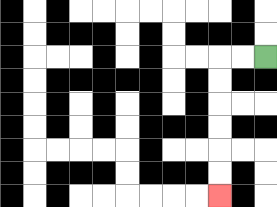{'start': '[11, 2]', 'end': '[9, 8]', 'path_directions': 'L,L,D,D,D,D,D,D', 'path_coordinates': '[[11, 2], [10, 2], [9, 2], [9, 3], [9, 4], [9, 5], [9, 6], [9, 7], [9, 8]]'}